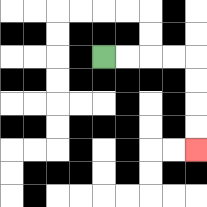{'start': '[4, 2]', 'end': '[8, 6]', 'path_directions': 'R,R,R,R,D,D,D,D', 'path_coordinates': '[[4, 2], [5, 2], [6, 2], [7, 2], [8, 2], [8, 3], [8, 4], [8, 5], [8, 6]]'}